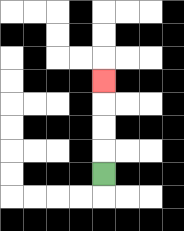{'start': '[4, 7]', 'end': '[4, 3]', 'path_directions': 'U,U,U,U', 'path_coordinates': '[[4, 7], [4, 6], [4, 5], [4, 4], [4, 3]]'}